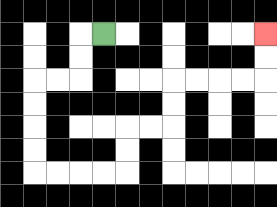{'start': '[4, 1]', 'end': '[11, 1]', 'path_directions': 'L,D,D,L,L,D,D,D,D,R,R,R,R,U,U,R,R,U,U,R,R,R,R,U,U', 'path_coordinates': '[[4, 1], [3, 1], [3, 2], [3, 3], [2, 3], [1, 3], [1, 4], [1, 5], [1, 6], [1, 7], [2, 7], [3, 7], [4, 7], [5, 7], [5, 6], [5, 5], [6, 5], [7, 5], [7, 4], [7, 3], [8, 3], [9, 3], [10, 3], [11, 3], [11, 2], [11, 1]]'}